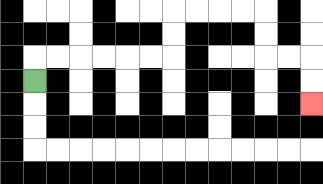{'start': '[1, 3]', 'end': '[13, 4]', 'path_directions': 'U,R,R,R,R,R,R,U,U,R,R,R,R,D,D,R,R,D,D', 'path_coordinates': '[[1, 3], [1, 2], [2, 2], [3, 2], [4, 2], [5, 2], [6, 2], [7, 2], [7, 1], [7, 0], [8, 0], [9, 0], [10, 0], [11, 0], [11, 1], [11, 2], [12, 2], [13, 2], [13, 3], [13, 4]]'}